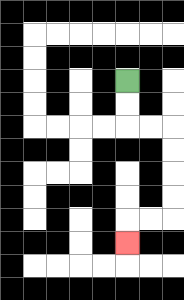{'start': '[5, 3]', 'end': '[5, 10]', 'path_directions': 'D,D,R,R,D,D,D,D,L,L,D', 'path_coordinates': '[[5, 3], [5, 4], [5, 5], [6, 5], [7, 5], [7, 6], [7, 7], [7, 8], [7, 9], [6, 9], [5, 9], [5, 10]]'}